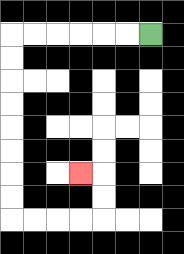{'start': '[6, 1]', 'end': '[3, 7]', 'path_directions': 'L,L,L,L,L,L,D,D,D,D,D,D,D,D,R,R,R,R,U,U,L', 'path_coordinates': '[[6, 1], [5, 1], [4, 1], [3, 1], [2, 1], [1, 1], [0, 1], [0, 2], [0, 3], [0, 4], [0, 5], [0, 6], [0, 7], [0, 8], [0, 9], [1, 9], [2, 9], [3, 9], [4, 9], [4, 8], [4, 7], [3, 7]]'}